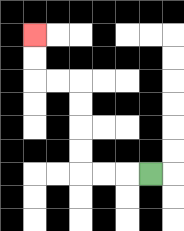{'start': '[6, 7]', 'end': '[1, 1]', 'path_directions': 'L,L,L,U,U,U,U,L,L,U,U', 'path_coordinates': '[[6, 7], [5, 7], [4, 7], [3, 7], [3, 6], [3, 5], [3, 4], [3, 3], [2, 3], [1, 3], [1, 2], [1, 1]]'}